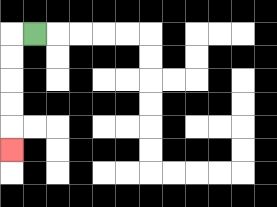{'start': '[1, 1]', 'end': '[0, 6]', 'path_directions': 'L,D,D,D,D,D', 'path_coordinates': '[[1, 1], [0, 1], [0, 2], [0, 3], [0, 4], [0, 5], [0, 6]]'}